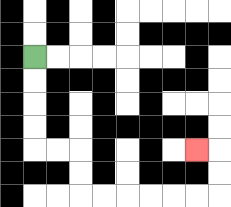{'start': '[1, 2]', 'end': '[8, 6]', 'path_directions': 'D,D,D,D,R,R,D,D,R,R,R,R,R,R,U,U,L', 'path_coordinates': '[[1, 2], [1, 3], [1, 4], [1, 5], [1, 6], [2, 6], [3, 6], [3, 7], [3, 8], [4, 8], [5, 8], [6, 8], [7, 8], [8, 8], [9, 8], [9, 7], [9, 6], [8, 6]]'}